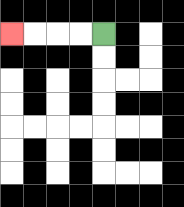{'start': '[4, 1]', 'end': '[0, 1]', 'path_directions': 'L,L,L,L', 'path_coordinates': '[[4, 1], [3, 1], [2, 1], [1, 1], [0, 1]]'}